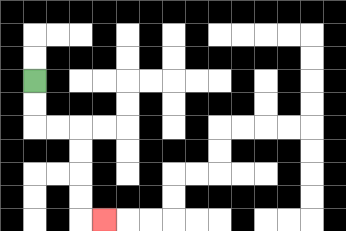{'start': '[1, 3]', 'end': '[4, 9]', 'path_directions': 'D,D,R,R,D,D,D,D,R', 'path_coordinates': '[[1, 3], [1, 4], [1, 5], [2, 5], [3, 5], [3, 6], [3, 7], [3, 8], [3, 9], [4, 9]]'}